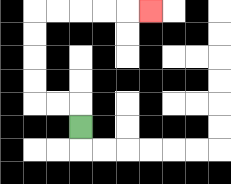{'start': '[3, 5]', 'end': '[6, 0]', 'path_directions': 'U,L,L,U,U,U,U,R,R,R,R,R', 'path_coordinates': '[[3, 5], [3, 4], [2, 4], [1, 4], [1, 3], [1, 2], [1, 1], [1, 0], [2, 0], [3, 0], [4, 0], [5, 0], [6, 0]]'}